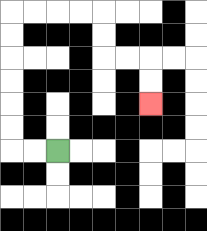{'start': '[2, 6]', 'end': '[6, 4]', 'path_directions': 'L,L,U,U,U,U,U,U,R,R,R,R,D,D,R,R,D,D', 'path_coordinates': '[[2, 6], [1, 6], [0, 6], [0, 5], [0, 4], [0, 3], [0, 2], [0, 1], [0, 0], [1, 0], [2, 0], [3, 0], [4, 0], [4, 1], [4, 2], [5, 2], [6, 2], [6, 3], [6, 4]]'}